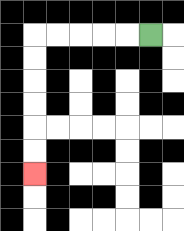{'start': '[6, 1]', 'end': '[1, 7]', 'path_directions': 'L,L,L,L,L,D,D,D,D,D,D', 'path_coordinates': '[[6, 1], [5, 1], [4, 1], [3, 1], [2, 1], [1, 1], [1, 2], [1, 3], [1, 4], [1, 5], [1, 6], [1, 7]]'}